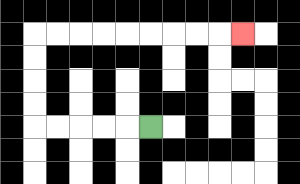{'start': '[6, 5]', 'end': '[10, 1]', 'path_directions': 'L,L,L,L,L,U,U,U,U,R,R,R,R,R,R,R,R,R', 'path_coordinates': '[[6, 5], [5, 5], [4, 5], [3, 5], [2, 5], [1, 5], [1, 4], [1, 3], [1, 2], [1, 1], [2, 1], [3, 1], [4, 1], [5, 1], [6, 1], [7, 1], [8, 1], [9, 1], [10, 1]]'}